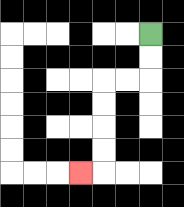{'start': '[6, 1]', 'end': '[3, 7]', 'path_directions': 'D,D,L,L,D,D,D,D,L', 'path_coordinates': '[[6, 1], [6, 2], [6, 3], [5, 3], [4, 3], [4, 4], [4, 5], [4, 6], [4, 7], [3, 7]]'}